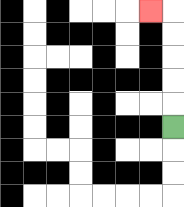{'start': '[7, 5]', 'end': '[6, 0]', 'path_directions': 'U,U,U,U,U,L', 'path_coordinates': '[[7, 5], [7, 4], [7, 3], [7, 2], [7, 1], [7, 0], [6, 0]]'}